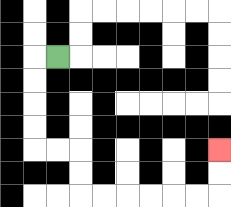{'start': '[2, 2]', 'end': '[9, 6]', 'path_directions': 'L,D,D,D,D,R,R,D,D,R,R,R,R,R,R,U,U', 'path_coordinates': '[[2, 2], [1, 2], [1, 3], [1, 4], [1, 5], [1, 6], [2, 6], [3, 6], [3, 7], [3, 8], [4, 8], [5, 8], [6, 8], [7, 8], [8, 8], [9, 8], [9, 7], [9, 6]]'}